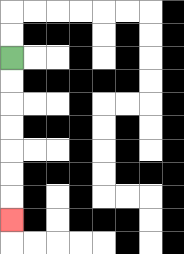{'start': '[0, 2]', 'end': '[0, 9]', 'path_directions': 'D,D,D,D,D,D,D', 'path_coordinates': '[[0, 2], [0, 3], [0, 4], [0, 5], [0, 6], [0, 7], [0, 8], [0, 9]]'}